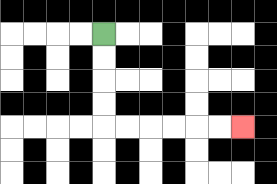{'start': '[4, 1]', 'end': '[10, 5]', 'path_directions': 'D,D,D,D,R,R,R,R,R,R', 'path_coordinates': '[[4, 1], [4, 2], [4, 3], [4, 4], [4, 5], [5, 5], [6, 5], [7, 5], [8, 5], [9, 5], [10, 5]]'}